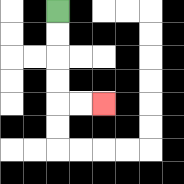{'start': '[2, 0]', 'end': '[4, 4]', 'path_directions': 'D,D,D,D,R,R', 'path_coordinates': '[[2, 0], [2, 1], [2, 2], [2, 3], [2, 4], [3, 4], [4, 4]]'}